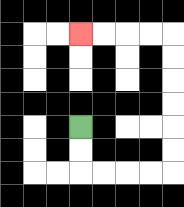{'start': '[3, 5]', 'end': '[3, 1]', 'path_directions': 'D,D,R,R,R,R,U,U,U,U,U,U,L,L,L,L', 'path_coordinates': '[[3, 5], [3, 6], [3, 7], [4, 7], [5, 7], [6, 7], [7, 7], [7, 6], [7, 5], [7, 4], [7, 3], [7, 2], [7, 1], [6, 1], [5, 1], [4, 1], [3, 1]]'}